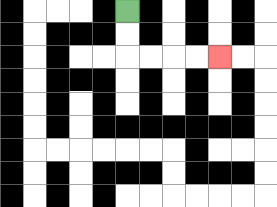{'start': '[5, 0]', 'end': '[9, 2]', 'path_directions': 'D,D,R,R,R,R', 'path_coordinates': '[[5, 0], [5, 1], [5, 2], [6, 2], [7, 2], [8, 2], [9, 2]]'}